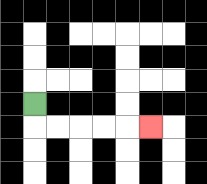{'start': '[1, 4]', 'end': '[6, 5]', 'path_directions': 'D,R,R,R,R,R', 'path_coordinates': '[[1, 4], [1, 5], [2, 5], [3, 5], [4, 5], [5, 5], [6, 5]]'}